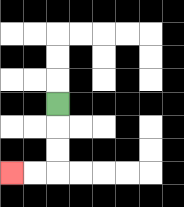{'start': '[2, 4]', 'end': '[0, 7]', 'path_directions': 'D,D,D,L,L', 'path_coordinates': '[[2, 4], [2, 5], [2, 6], [2, 7], [1, 7], [0, 7]]'}